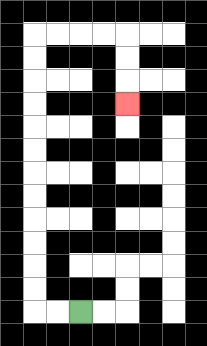{'start': '[3, 13]', 'end': '[5, 4]', 'path_directions': 'L,L,U,U,U,U,U,U,U,U,U,U,U,U,R,R,R,R,D,D,D', 'path_coordinates': '[[3, 13], [2, 13], [1, 13], [1, 12], [1, 11], [1, 10], [1, 9], [1, 8], [1, 7], [1, 6], [1, 5], [1, 4], [1, 3], [1, 2], [1, 1], [2, 1], [3, 1], [4, 1], [5, 1], [5, 2], [5, 3], [5, 4]]'}